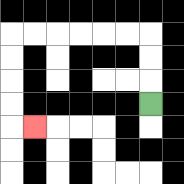{'start': '[6, 4]', 'end': '[1, 5]', 'path_directions': 'U,U,U,L,L,L,L,L,L,D,D,D,D,R', 'path_coordinates': '[[6, 4], [6, 3], [6, 2], [6, 1], [5, 1], [4, 1], [3, 1], [2, 1], [1, 1], [0, 1], [0, 2], [0, 3], [0, 4], [0, 5], [1, 5]]'}